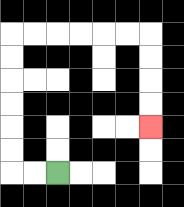{'start': '[2, 7]', 'end': '[6, 5]', 'path_directions': 'L,L,U,U,U,U,U,U,R,R,R,R,R,R,D,D,D,D', 'path_coordinates': '[[2, 7], [1, 7], [0, 7], [0, 6], [0, 5], [0, 4], [0, 3], [0, 2], [0, 1], [1, 1], [2, 1], [3, 1], [4, 1], [5, 1], [6, 1], [6, 2], [6, 3], [6, 4], [6, 5]]'}